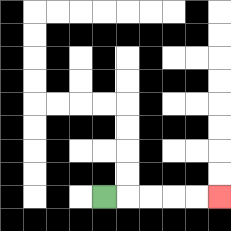{'start': '[4, 8]', 'end': '[9, 8]', 'path_directions': 'R,R,R,R,R', 'path_coordinates': '[[4, 8], [5, 8], [6, 8], [7, 8], [8, 8], [9, 8]]'}